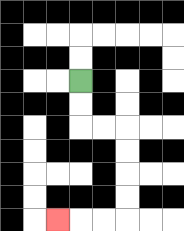{'start': '[3, 3]', 'end': '[2, 9]', 'path_directions': 'D,D,R,R,D,D,D,D,L,L,L', 'path_coordinates': '[[3, 3], [3, 4], [3, 5], [4, 5], [5, 5], [5, 6], [5, 7], [5, 8], [5, 9], [4, 9], [3, 9], [2, 9]]'}